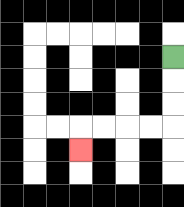{'start': '[7, 2]', 'end': '[3, 6]', 'path_directions': 'D,D,D,L,L,L,L,D', 'path_coordinates': '[[7, 2], [7, 3], [7, 4], [7, 5], [6, 5], [5, 5], [4, 5], [3, 5], [3, 6]]'}